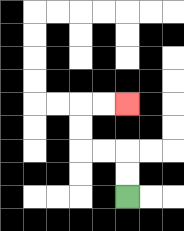{'start': '[5, 8]', 'end': '[5, 4]', 'path_directions': 'U,U,L,L,U,U,R,R', 'path_coordinates': '[[5, 8], [5, 7], [5, 6], [4, 6], [3, 6], [3, 5], [3, 4], [4, 4], [5, 4]]'}